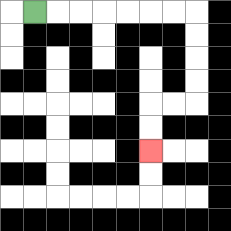{'start': '[1, 0]', 'end': '[6, 6]', 'path_directions': 'R,R,R,R,R,R,R,D,D,D,D,L,L,D,D', 'path_coordinates': '[[1, 0], [2, 0], [3, 0], [4, 0], [5, 0], [6, 0], [7, 0], [8, 0], [8, 1], [8, 2], [8, 3], [8, 4], [7, 4], [6, 4], [6, 5], [6, 6]]'}